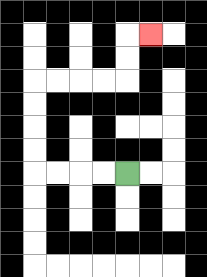{'start': '[5, 7]', 'end': '[6, 1]', 'path_directions': 'L,L,L,L,U,U,U,U,R,R,R,R,U,U,R', 'path_coordinates': '[[5, 7], [4, 7], [3, 7], [2, 7], [1, 7], [1, 6], [1, 5], [1, 4], [1, 3], [2, 3], [3, 3], [4, 3], [5, 3], [5, 2], [5, 1], [6, 1]]'}